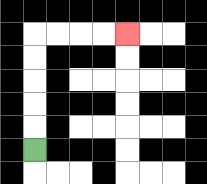{'start': '[1, 6]', 'end': '[5, 1]', 'path_directions': 'U,U,U,U,U,R,R,R,R', 'path_coordinates': '[[1, 6], [1, 5], [1, 4], [1, 3], [1, 2], [1, 1], [2, 1], [3, 1], [4, 1], [5, 1]]'}